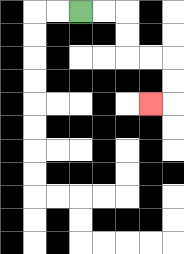{'start': '[3, 0]', 'end': '[6, 4]', 'path_directions': 'R,R,D,D,R,R,D,D,L', 'path_coordinates': '[[3, 0], [4, 0], [5, 0], [5, 1], [5, 2], [6, 2], [7, 2], [7, 3], [7, 4], [6, 4]]'}